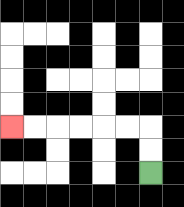{'start': '[6, 7]', 'end': '[0, 5]', 'path_directions': 'U,U,L,L,L,L,L,L', 'path_coordinates': '[[6, 7], [6, 6], [6, 5], [5, 5], [4, 5], [3, 5], [2, 5], [1, 5], [0, 5]]'}